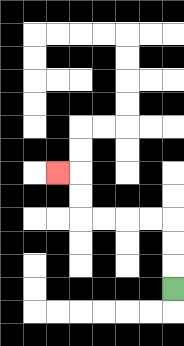{'start': '[7, 12]', 'end': '[2, 7]', 'path_directions': 'U,U,U,L,L,L,L,U,U,L', 'path_coordinates': '[[7, 12], [7, 11], [7, 10], [7, 9], [6, 9], [5, 9], [4, 9], [3, 9], [3, 8], [3, 7], [2, 7]]'}